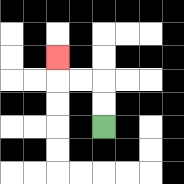{'start': '[4, 5]', 'end': '[2, 2]', 'path_directions': 'U,U,L,L,U', 'path_coordinates': '[[4, 5], [4, 4], [4, 3], [3, 3], [2, 3], [2, 2]]'}